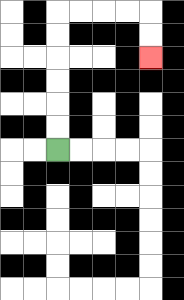{'start': '[2, 6]', 'end': '[6, 2]', 'path_directions': 'U,U,U,U,U,U,R,R,R,R,D,D', 'path_coordinates': '[[2, 6], [2, 5], [2, 4], [2, 3], [2, 2], [2, 1], [2, 0], [3, 0], [4, 0], [5, 0], [6, 0], [6, 1], [6, 2]]'}